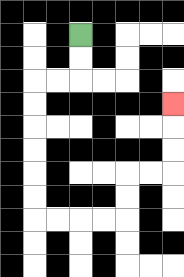{'start': '[3, 1]', 'end': '[7, 4]', 'path_directions': 'D,D,L,L,D,D,D,D,D,D,R,R,R,R,U,U,R,R,U,U,U', 'path_coordinates': '[[3, 1], [3, 2], [3, 3], [2, 3], [1, 3], [1, 4], [1, 5], [1, 6], [1, 7], [1, 8], [1, 9], [2, 9], [3, 9], [4, 9], [5, 9], [5, 8], [5, 7], [6, 7], [7, 7], [7, 6], [7, 5], [7, 4]]'}